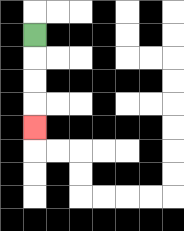{'start': '[1, 1]', 'end': '[1, 5]', 'path_directions': 'D,D,D,D', 'path_coordinates': '[[1, 1], [1, 2], [1, 3], [1, 4], [1, 5]]'}